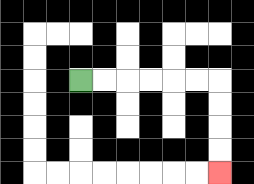{'start': '[3, 3]', 'end': '[9, 7]', 'path_directions': 'R,R,R,R,R,R,D,D,D,D', 'path_coordinates': '[[3, 3], [4, 3], [5, 3], [6, 3], [7, 3], [8, 3], [9, 3], [9, 4], [9, 5], [9, 6], [9, 7]]'}